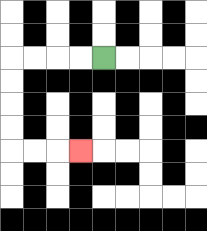{'start': '[4, 2]', 'end': '[3, 6]', 'path_directions': 'L,L,L,L,D,D,D,D,R,R,R', 'path_coordinates': '[[4, 2], [3, 2], [2, 2], [1, 2], [0, 2], [0, 3], [0, 4], [0, 5], [0, 6], [1, 6], [2, 6], [3, 6]]'}